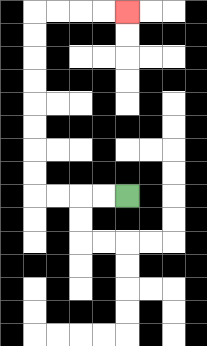{'start': '[5, 8]', 'end': '[5, 0]', 'path_directions': 'L,L,L,L,U,U,U,U,U,U,U,U,R,R,R,R', 'path_coordinates': '[[5, 8], [4, 8], [3, 8], [2, 8], [1, 8], [1, 7], [1, 6], [1, 5], [1, 4], [1, 3], [1, 2], [1, 1], [1, 0], [2, 0], [3, 0], [4, 0], [5, 0]]'}